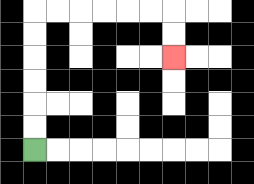{'start': '[1, 6]', 'end': '[7, 2]', 'path_directions': 'U,U,U,U,U,U,R,R,R,R,R,R,D,D', 'path_coordinates': '[[1, 6], [1, 5], [1, 4], [1, 3], [1, 2], [1, 1], [1, 0], [2, 0], [3, 0], [4, 0], [5, 0], [6, 0], [7, 0], [7, 1], [7, 2]]'}